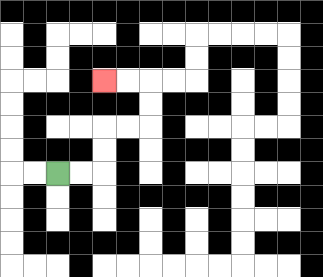{'start': '[2, 7]', 'end': '[4, 3]', 'path_directions': 'R,R,U,U,R,R,U,U,L,L', 'path_coordinates': '[[2, 7], [3, 7], [4, 7], [4, 6], [4, 5], [5, 5], [6, 5], [6, 4], [6, 3], [5, 3], [4, 3]]'}